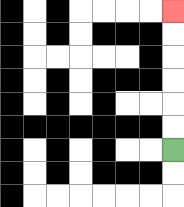{'start': '[7, 6]', 'end': '[7, 0]', 'path_directions': 'U,U,U,U,U,U', 'path_coordinates': '[[7, 6], [7, 5], [7, 4], [7, 3], [7, 2], [7, 1], [7, 0]]'}